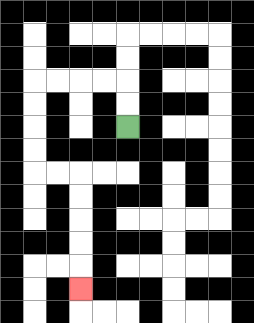{'start': '[5, 5]', 'end': '[3, 12]', 'path_directions': 'U,U,L,L,L,L,D,D,D,D,R,R,D,D,D,D,D', 'path_coordinates': '[[5, 5], [5, 4], [5, 3], [4, 3], [3, 3], [2, 3], [1, 3], [1, 4], [1, 5], [1, 6], [1, 7], [2, 7], [3, 7], [3, 8], [3, 9], [3, 10], [3, 11], [3, 12]]'}